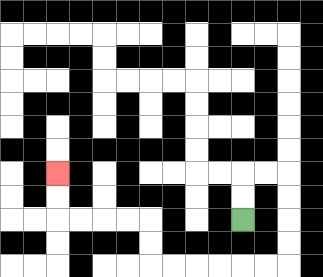{'start': '[10, 9]', 'end': '[2, 7]', 'path_directions': 'U,U,R,R,D,D,D,D,L,L,L,L,L,L,U,U,L,L,L,L,U,U', 'path_coordinates': '[[10, 9], [10, 8], [10, 7], [11, 7], [12, 7], [12, 8], [12, 9], [12, 10], [12, 11], [11, 11], [10, 11], [9, 11], [8, 11], [7, 11], [6, 11], [6, 10], [6, 9], [5, 9], [4, 9], [3, 9], [2, 9], [2, 8], [2, 7]]'}